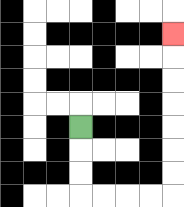{'start': '[3, 5]', 'end': '[7, 1]', 'path_directions': 'D,D,D,R,R,R,R,U,U,U,U,U,U,U', 'path_coordinates': '[[3, 5], [3, 6], [3, 7], [3, 8], [4, 8], [5, 8], [6, 8], [7, 8], [7, 7], [7, 6], [7, 5], [7, 4], [7, 3], [7, 2], [7, 1]]'}